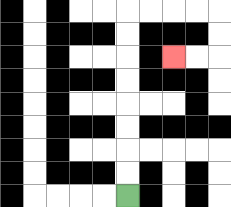{'start': '[5, 8]', 'end': '[7, 2]', 'path_directions': 'U,U,U,U,U,U,U,U,R,R,R,R,D,D,L,L', 'path_coordinates': '[[5, 8], [5, 7], [5, 6], [5, 5], [5, 4], [5, 3], [5, 2], [5, 1], [5, 0], [6, 0], [7, 0], [8, 0], [9, 0], [9, 1], [9, 2], [8, 2], [7, 2]]'}